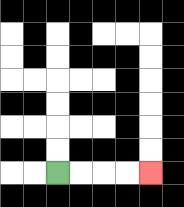{'start': '[2, 7]', 'end': '[6, 7]', 'path_directions': 'R,R,R,R', 'path_coordinates': '[[2, 7], [3, 7], [4, 7], [5, 7], [6, 7]]'}